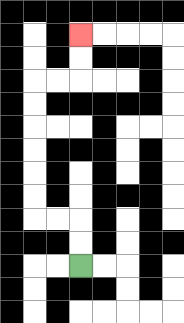{'start': '[3, 11]', 'end': '[3, 1]', 'path_directions': 'U,U,L,L,U,U,U,U,U,U,R,R,U,U', 'path_coordinates': '[[3, 11], [3, 10], [3, 9], [2, 9], [1, 9], [1, 8], [1, 7], [1, 6], [1, 5], [1, 4], [1, 3], [2, 3], [3, 3], [3, 2], [3, 1]]'}